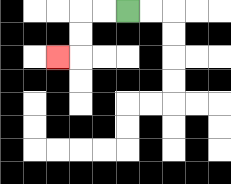{'start': '[5, 0]', 'end': '[2, 2]', 'path_directions': 'L,L,D,D,L', 'path_coordinates': '[[5, 0], [4, 0], [3, 0], [3, 1], [3, 2], [2, 2]]'}